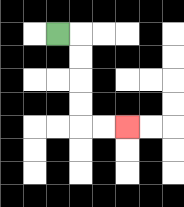{'start': '[2, 1]', 'end': '[5, 5]', 'path_directions': 'R,D,D,D,D,R,R', 'path_coordinates': '[[2, 1], [3, 1], [3, 2], [3, 3], [3, 4], [3, 5], [4, 5], [5, 5]]'}